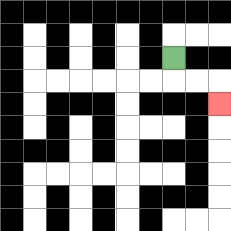{'start': '[7, 2]', 'end': '[9, 4]', 'path_directions': 'D,R,R,D', 'path_coordinates': '[[7, 2], [7, 3], [8, 3], [9, 3], [9, 4]]'}